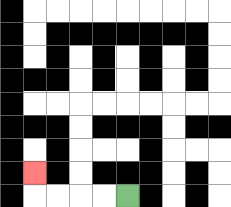{'start': '[5, 8]', 'end': '[1, 7]', 'path_directions': 'L,L,L,L,U', 'path_coordinates': '[[5, 8], [4, 8], [3, 8], [2, 8], [1, 8], [1, 7]]'}